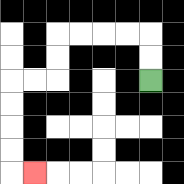{'start': '[6, 3]', 'end': '[1, 7]', 'path_directions': 'U,U,L,L,L,L,D,D,L,L,D,D,D,D,R', 'path_coordinates': '[[6, 3], [6, 2], [6, 1], [5, 1], [4, 1], [3, 1], [2, 1], [2, 2], [2, 3], [1, 3], [0, 3], [0, 4], [0, 5], [0, 6], [0, 7], [1, 7]]'}